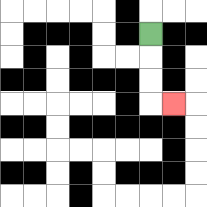{'start': '[6, 1]', 'end': '[7, 4]', 'path_directions': 'D,D,D,R', 'path_coordinates': '[[6, 1], [6, 2], [6, 3], [6, 4], [7, 4]]'}